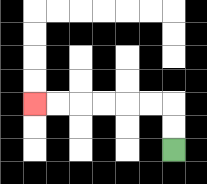{'start': '[7, 6]', 'end': '[1, 4]', 'path_directions': 'U,U,L,L,L,L,L,L', 'path_coordinates': '[[7, 6], [7, 5], [7, 4], [6, 4], [5, 4], [4, 4], [3, 4], [2, 4], [1, 4]]'}